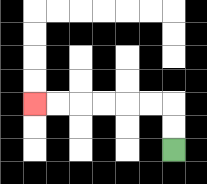{'start': '[7, 6]', 'end': '[1, 4]', 'path_directions': 'U,U,L,L,L,L,L,L', 'path_coordinates': '[[7, 6], [7, 5], [7, 4], [6, 4], [5, 4], [4, 4], [3, 4], [2, 4], [1, 4]]'}